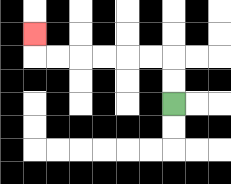{'start': '[7, 4]', 'end': '[1, 1]', 'path_directions': 'U,U,L,L,L,L,L,L,U', 'path_coordinates': '[[7, 4], [7, 3], [7, 2], [6, 2], [5, 2], [4, 2], [3, 2], [2, 2], [1, 2], [1, 1]]'}